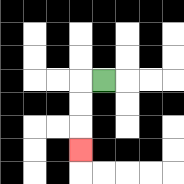{'start': '[4, 3]', 'end': '[3, 6]', 'path_directions': 'L,D,D,D', 'path_coordinates': '[[4, 3], [3, 3], [3, 4], [3, 5], [3, 6]]'}